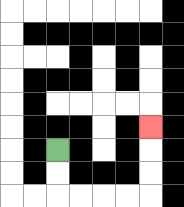{'start': '[2, 6]', 'end': '[6, 5]', 'path_directions': 'D,D,R,R,R,R,U,U,U', 'path_coordinates': '[[2, 6], [2, 7], [2, 8], [3, 8], [4, 8], [5, 8], [6, 8], [6, 7], [6, 6], [6, 5]]'}